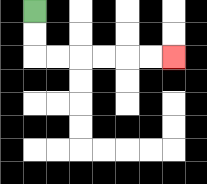{'start': '[1, 0]', 'end': '[7, 2]', 'path_directions': 'D,D,R,R,R,R,R,R', 'path_coordinates': '[[1, 0], [1, 1], [1, 2], [2, 2], [3, 2], [4, 2], [5, 2], [6, 2], [7, 2]]'}